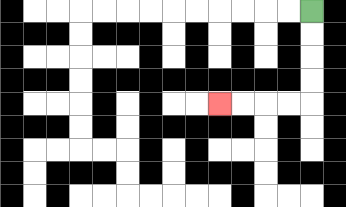{'start': '[13, 0]', 'end': '[9, 4]', 'path_directions': 'D,D,D,D,L,L,L,L', 'path_coordinates': '[[13, 0], [13, 1], [13, 2], [13, 3], [13, 4], [12, 4], [11, 4], [10, 4], [9, 4]]'}